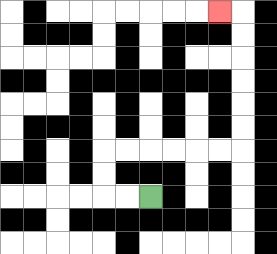{'start': '[6, 8]', 'end': '[9, 0]', 'path_directions': 'L,L,U,U,R,R,R,R,R,R,U,U,U,U,U,U,L', 'path_coordinates': '[[6, 8], [5, 8], [4, 8], [4, 7], [4, 6], [5, 6], [6, 6], [7, 6], [8, 6], [9, 6], [10, 6], [10, 5], [10, 4], [10, 3], [10, 2], [10, 1], [10, 0], [9, 0]]'}